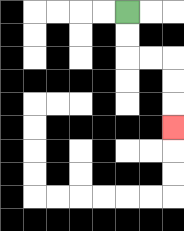{'start': '[5, 0]', 'end': '[7, 5]', 'path_directions': 'D,D,R,R,D,D,D', 'path_coordinates': '[[5, 0], [5, 1], [5, 2], [6, 2], [7, 2], [7, 3], [7, 4], [7, 5]]'}